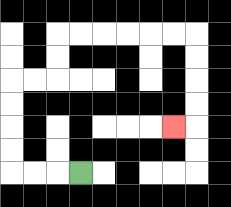{'start': '[3, 7]', 'end': '[7, 5]', 'path_directions': 'L,L,L,U,U,U,U,R,R,U,U,R,R,R,R,R,R,D,D,D,D,L', 'path_coordinates': '[[3, 7], [2, 7], [1, 7], [0, 7], [0, 6], [0, 5], [0, 4], [0, 3], [1, 3], [2, 3], [2, 2], [2, 1], [3, 1], [4, 1], [5, 1], [6, 1], [7, 1], [8, 1], [8, 2], [8, 3], [8, 4], [8, 5], [7, 5]]'}